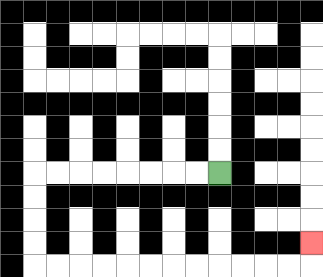{'start': '[9, 7]', 'end': '[13, 10]', 'path_directions': 'L,L,L,L,L,L,L,L,D,D,D,D,R,R,R,R,R,R,R,R,R,R,R,R,U', 'path_coordinates': '[[9, 7], [8, 7], [7, 7], [6, 7], [5, 7], [4, 7], [3, 7], [2, 7], [1, 7], [1, 8], [1, 9], [1, 10], [1, 11], [2, 11], [3, 11], [4, 11], [5, 11], [6, 11], [7, 11], [8, 11], [9, 11], [10, 11], [11, 11], [12, 11], [13, 11], [13, 10]]'}